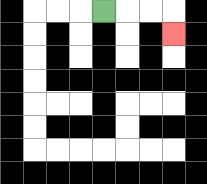{'start': '[4, 0]', 'end': '[7, 1]', 'path_directions': 'R,R,R,D', 'path_coordinates': '[[4, 0], [5, 0], [6, 0], [7, 0], [7, 1]]'}